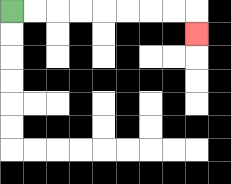{'start': '[0, 0]', 'end': '[8, 1]', 'path_directions': 'R,R,R,R,R,R,R,R,D', 'path_coordinates': '[[0, 0], [1, 0], [2, 0], [3, 0], [4, 0], [5, 0], [6, 0], [7, 0], [8, 0], [8, 1]]'}